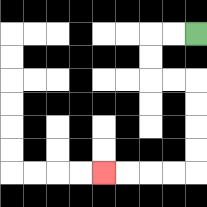{'start': '[8, 1]', 'end': '[4, 7]', 'path_directions': 'L,L,D,D,R,R,D,D,D,D,L,L,L,L', 'path_coordinates': '[[8, 1], [7, 1], [6, 1], [6, 2], [6, 3], [7, 3], [8, 3], [8, 4], [8, 5], [8, 6], [8, 7], [7, 7], [6, 7], [5, 7], [4, 7]]'}